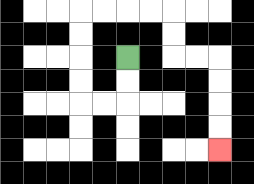{'start': '[5, 2]', 'end': '[9, 6]', 'path_directions': 'D,D,L,L,U,U,U,U,R,R,R,R,D,D,R,R,D,D,D,D', 'path_coordinates': '[[5, 2], [5, 3], [5, 4], [4, 4], [3, 4], [3, 3], [3, 2], [3, 1], [3, 0], [4, 0], [5, 0], [6, 0], [7, 0], [7, 1], [7, 2], [8, 2], [9, 2], [9, 3], [9, 4], [9, 5], [9, 6]]'}